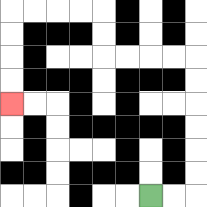{'start': '[6, 8]', 'end': '[0, 4]', 'path_directions': 'R,R,U,U,U,U,U,U,L,L,L,L,U,U,L,L,L,L,D,D,D,D', 'path_coordinates': '[[6, 8], [7, 8], [8, 8], [8, 7], [8, 6], [8, 5], [8, 4], [8, 3], [8, 2], [7, 2], [6, 2], [5, 2], [4, 2], [4, 1], [4, 0], [3, 0], [2, 0], [1, 0], [0, 0], [0, 1], [0, 2], [0, 3], [0, 4]]'}